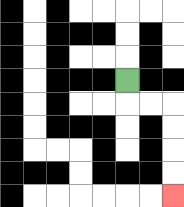{'start': '[5, 3]', 'end': '[7, 8]', 'path_directions': 'D,R,R,D,D,D,D', 'path_coordinates': '[[5, 3], [5, 4], [6, 4], [7, 4], [7, 5], [7, 6], [7, 7], [7, 8]]'}